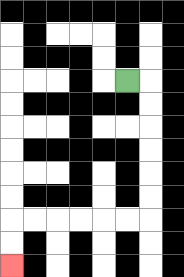{'start': '[5, 3]', 'end': '[0, 11]', 'path_directions': 'R,D,D,D,D,D,D,L,L,L,L,L,L,D,D', 'path_coordinates': '[[5, 3], [6, 3], [6, 4], [6, 5], [6, 6], [6, 7], [6, 8], [6, 9], [5, 9], [4, 9], [3, 9], [2, 9], [1, 9], [0, 9], [0, 10], [0, 11]]'}